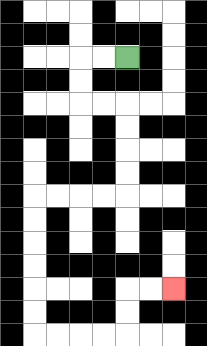{'start': '[5, 2]', 'end': '[7, 12]', 'path_directions': 'L,L,D,D,R,R,D,D,D,D,L,L,L,L,D,D,D,D,D,D,R,R,R,R,U,U,R,R', 'path_coordinates': '[[5, 2], [4, 2], [3, 2], [3, 3], [3, 4], [4, 4], [5, 4], [5, 5], [5, 6], [5, 7], [5, 8], [4, 8], [3, 8], [2, 8], [1, 8], [1, 9], [1, 10], [1, 11], [1, 12], [1, 13], [1, 14], [2, 14], [3, 14], [4, 14], [5, 14], [5, 13], [5, 12], [6, 12], [7, 12]]'}